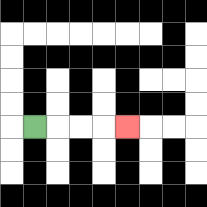{'start': '[1, 5]', 'end': '[5, 5]', 'path_directions': 'R,R,R,R', 'path_coordinates': '[[1, 5], [2, 5], [3, 5], [4, 5], [5, 5]]'}